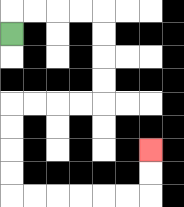{'start': '[0, 1]', 'end': '[6, 6]', 'path_directions': 'U,R,R,R,R,D,D,D,D,L,L,L,L,D,D,D,D,R,R,R,R,R,R,U,U', 'path_coordinates': '[[0, 1], [0, 0], [1, 0], [2, 0], [3, 0], [4, 0], [4, 1], [4, 2], [4, 3], [4, 4], [3, 4], [2, 4], [1, 4], [0, 4], [0, 5], [0, 6], [0, 7], [0, 8], [1, 8], [2, 8], [3, 8], [4, 8], [5, 8], [6, 8], [6, 7], [6, 6]]'}